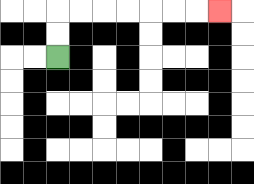{'start': '[2, 2]', 'end': '[9, 0]', 'path_directions': 'U,U,R,R,R,R,R,R,R', 'path_coordinates': '[[2, 2], [2, 1], [2, 0], [3, 0], [4, 0], [5, 0], [6, 0], [7, 0], [8, 0], [9, 0]]'}